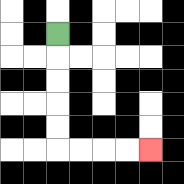{'start': '[2, 1]', 'end': '[6, 6]', 'path_directions': 'D,D,D,D,D,R,R,R,R', 'path_coordinates': '[[2, 1], [2, 2], [2, 3], [2, 4], [2, 5], [2, 6], [3, 6], [4, 6], [5, 6], [6, 6]]'}